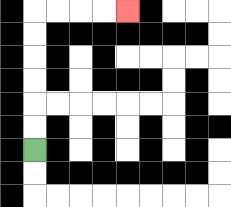{'start': '[1, 6]', 'end': '[5, 0]', 'path_directions': 'U,U,U,U,U,U,R,R,R,R', 'path_coordinates': '[[1, 6], [1, 5], [1, 4], [1, 3], [1, 2], [1, 1], [1, 0], [2, 0], [3, 0], [4, 0], [5, 0]]'}